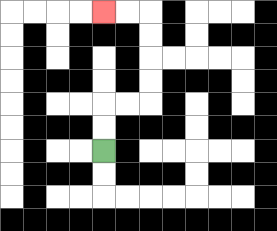{'start': '[4, 6]', 'end': '[4, 0]', 'path_directions': 'U,U,R,R,U,U,U,U,L,L', 'path_coordinates': '[[4, 6], [4, 5], [4, 4], [5, 4], [6, 4], [6, 3], [6, 2], [6, 1], [6, 0], [5, 0], [4, 0]]'}